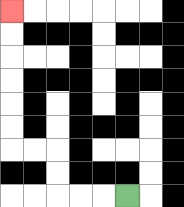{'start': '[5, 8]', 'end': '[0, 0]', 'path_directions': 'L,L,L,U,U,L,L,U,U,U,U,U,U', 'path_coordinates': '[[5, 8], [4, 8], [3, 8], [2, 8], [2, 7], [2, 6], [1, 6], [0, 6], [0, 5], [0, 4], [0, 3], [0, 2], [0, 1], [0, 0]]'}